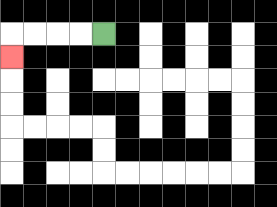{'start': '[4, 1]', 'end': '[0, 2]', 'path_directions': 'L,L,L,L,D', 'path_coordinates': '[[4, 1], [3, 1], [2, 1], [1, 1], [0, 1], [0, 2]]'}